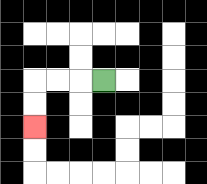{'start': '[4, 3]', 'end': '[1, 5]', 'path_directions': 'L,L,L,D,D', 'path_coordinates': '[[4, 3], [3, 3], [2, 3], [1, 3], [1, 4], [1, 5]]'}